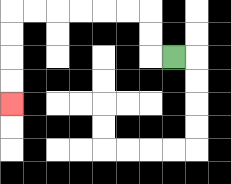{'start': '[7, 2]', 'end': '[0, 4]', 'path_directions': 'L,U,U,L,L,L,L,L,L,D,D,D,D', 'path_coordinates': '[[7, 2], [6, 2], [6, 1], [6, 0], [5, 0], [4, 0], [3, 0], [2, 0], [1, 0], [0, 0], [0, 1], [0, 2], [0, 3], [0, 4]]'}